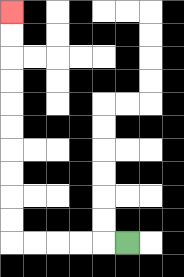{'start': '[5, 10]', 'end': '[0, 0]', 'path_directions': 'L,L,L,L,L,U,U,U,U,U,U,U,U,U,U', 'path_coordinates': '[[5, 10], [4, 10], [3, 10], [2, 10], [1, 10], [0, 10], [0, 9], [0, 8], [0, 7], [0, 6], [0, 5], [0, 4], [0, 3], [0, 2], [0, 1], [0, 0]]'}